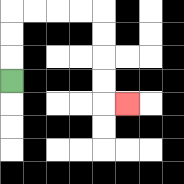{'start': '[0, 3]', 'end': '[5, 4]', 'path_directions': 'U,U,U,R,R,R,R,D,D,D,D,R', 'path_coordinates': '[[0, 3], [0, 2], [0, 1], [0, 0], [1, 0], [2, 0], [3, 0], [4, 0], [4, 1], [4, 2], [4, 3], [4, 4], [5, 4]]'}